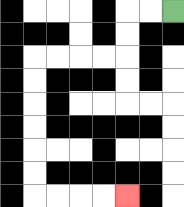{'start': '[7, 0]', 'end': '[5, 8]', 'path_directions': 'L,L,D,D,L,L,L,L,D,D,D,D,D,D,R,R,R,R', 'path_coordinates': '[[7, 0], [6, 0], [5, 0], [5, 1], [5, 2], [4, 2], [3, 2], [2, 2], [1, 2], [1, 3], [1, 4], [1, 5], [1, 6], [1, 7], [1, 8], [2, 8], [3, 8], [4, 8], [5, 8]]'}